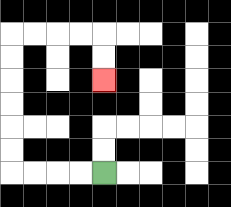{'start': '[4, 7]', 'end': '[4, 3]', 'path_directions': 'L,L,L,L,U,U,U,U,U,U,R,R,R,R,D,D', 'path_coordinates': '[[4, 7], [3, 7], [2, 7], [1, 7], [0, 7], [0, 6], [0, 5], [0, 4], [0, 3], [0, 2], [0, 1], [1, 1], [2, 1], [3, 1], [4, 1], [4, 2], [4, 3]]'}